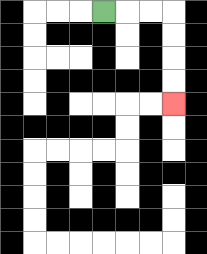{'start': '[4, 0]', 'end': '[7, 4]', 'path_directions': 'R,R,R,D,D,D,D', 'path_coordinates': '[[4, 0], [5, 0], [6, 0], [7, 0], [7, 1], [7, 2], [7, 3], [7, 4]]'}